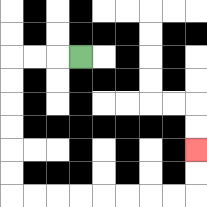{'start': '[3, 2]', 'end': '[8, 6]', 'path_directions': 'L,L,L,D,D,D,D,D,D,R,R,R,R,R,R,R,R,U,U', 'path_coordinates': '[[3, 2], [2, 2], [1, 2], [0, 2], [0, 3], [0, 4], [0, 5], [0, 6], [0, 7], [0, 8], [1, 8], [2, 8], [3, 8], [4, 8], [5, 8], [6, 8], [7, 8], [8, 8], [8, 7], [8, 6]]'}